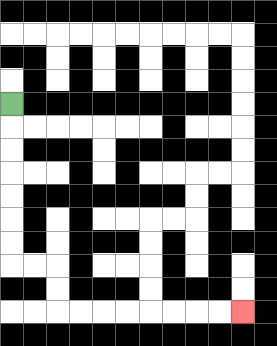{'start': '[0, 4]', 'end': '[10, 13]', 'path_directions': 'D,D,D,D,D,D,D,R,R,D,D,R,R,R,R,R,R,R,R', 'path_coordinates': '[[0, 4], [0, 5], [0, 6], [0, 7], [0, 8], [0, 9], [0, 10], [0, 11], [1, 11], [2, 11], [2, 12], [2, 13], [3, 13], [4, 13], [5, 13], [6, 13], [7, 13], [8, 13], [9, 13], [10, 13]]'}